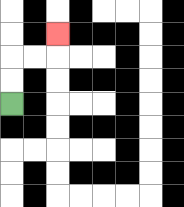{'start': '[0, 4]', 'end': '[2, 1]', 'path_directions': 'U,U,R,R,U', 'path_coordinates': '[[0, 4], [0, 3], [0, 2], [1, 2], [2, 2], [2, 1]]'}